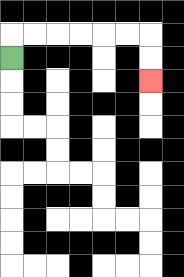{'start': '[0, 2]', 'end': '[6, 3]', 'path_directions': 'U,R,R,R,R,R,R,D,D', 'path_coordinates': '[[0, 2], [0, 1], [1, 1], [2, 1], [3, 1], [4, 1], [5, 1], [6, 1], [6, 2], [6, 3]]'}